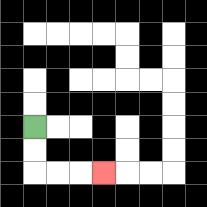{'start': '[1, 5]', 'end': '[4, 7]', 'path_directions': 'D,D,R,R,R', 'path_coordinates': '[[1, 5], [1, 6], [1, 7], [2, 7], [3, 7], [4, 7]]'}